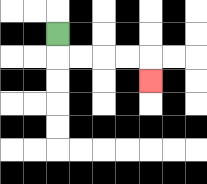{'start': '[2, 1]', 'end': '[6, 3]', 'path_directions': 'D,R,R,R,R,D', 'path_coordinates': '[[2, 1], [2, 2], [3, 2], [4, 2], [5, 2], [6, 2], [6, 3]]'}